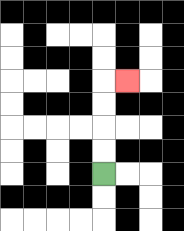{'start': '[4, 7]', 'end': '[5, 3]', 'path_directions': 'U,U,U,U,R', 'path_coordinates': '[[4, 7], [4, 6], [4, 5], [4, 4], [4, 3], [5, 3]]'}